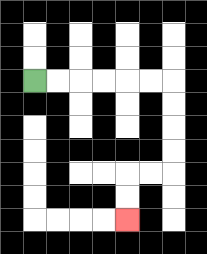{'start': '[1, 3]', 'end': '[5, 9]', 'path_directions': 'R,R,R,R,R,R,D,D,D,D,L,L,D,D', 'path_coordinates': '[[1, 3], [2, 3], [3, 3], [4, 3], [5, 3], [6, 3], [7, 3], [7, 4], [7, 5], [7, 6], [7, 7], [6, 7], [5, 7], [5, 8], [5, 9]]'}